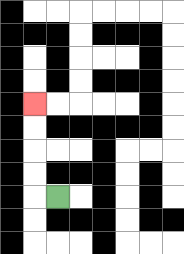{'start': '[2, 8]', 'end': '[1, 4]', 'path_directions': 'L,U,U,U,U', 'path_coordinates': '[[2, 8], [1, 8], [1, 7], [1, 6], [1, 5], [1, 4]]'}